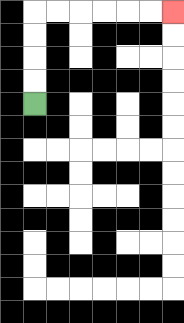{'start': '[1, 4]', 'end': '[7, 0]', 'path_directions': 'U,U,U,U,R,R,R,R,R,R', 'path_coordinates': '[[1, 4], [1, 3], [1, 2], [1, 1], [1, 0], [2, 0], [3, 0], [4, 0], [5, 0], [6, 0], [7, 0]]'}